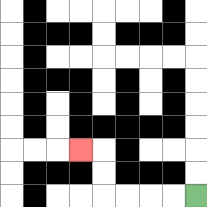{'start': '[8, 8]', 'end': '[3, 6]', 'path_directions': 'L,L,L,L,U,U,L', 'path_coordinates': '[[8, 8], [7, 8], [6, 8], [5, 8], [4, 8], [4, 7], [4, 6], [3, 6]]'}